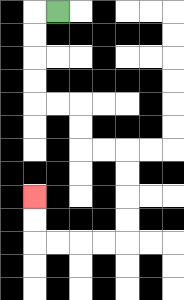{'start': '[2, 0]', 'end': '[1, 8]', 'path_directions': 'L,D,D,D,D,R,R,D,D,R,R,D,D,D,D,L,L,L,L,U,U', 'path_coordinates': '[[2, 0], [1, 0], [1, 1], [1, 2], [1, 3], [1, 4], [2, 4], [3, 4], [3, 5], [3, 6], [4, 6], [5, 6], [5, 7], [5, 8], [5, 9], [5, 10], [4, 10], [3, 10], [2, 10], [1, 10], [1, 9], [1, 8]]'}